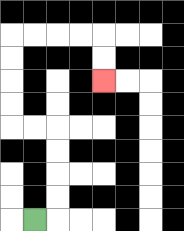{'start': '[1, 9]', 'end': '[4, 3]', 'path_directions': 'R,U,U,U,U,L,L,U,U,U,U,R,R,R,R,D,D', 'path_coordinates': '[[1, 9], [2, 9], [2, 8], [2, 7], [2, 6], [2, 5], [1, 5], [0, 5], [0, 4], [0, 3], [0, 2], [0, 1], [1, 1], [2, 1], [3, 1], [4, 1], [4, 2], [4, 3]]'}